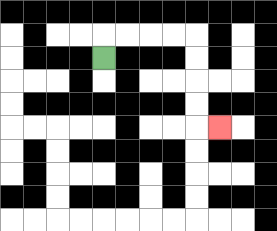{'start': '[4, 2]', 'end': '[9, 5]', 'path_directions': 'U,R,R,R,R,D,D,D,D,R', 'path_coordinates': '[[4, 2], [4, 1], [5, 1], [6, 1], [7, 1], [8, 1], [8, 2], [8, 3], [8, 4], [8, 5], [9, 5]]'}